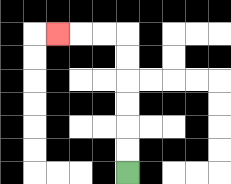{'start': '[5, 7]', 'end': '[2, 1]', 'path_directions': 'U,U,U,U,U,U,L,L,L', 'path_coordinates': '[[5, 7], [5, 6], [5, 5], [5, 4], [5, 3], [5, 2], [5, 1], [4, 1], [3, 1], [2, 1]]'}